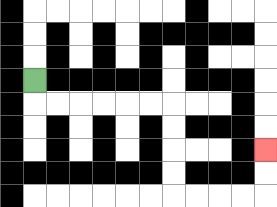{'start': '[1, 3]', 'end': '[11, 6]', 'path_directions': 'D,R,R,R,R,R,R,D,D,D,D,R,R,R,R,U,U', 'path_coordinates': '[[1, 3], [1, 4], [2, 4], [3, 4], [4, 4], [5, 4], [6, 4], [7, 4], [7, 5], [7, 6], [7, 7], [7, 8], [8, 8], [9, 8], [10, 8], [11, 8], [11, 7], [11, 6]]'}